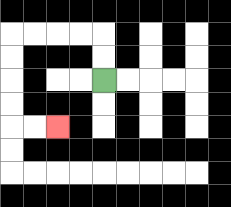{'start': '[4, 3]', 'end': '[2, 5]', 'path_directions': 'U,U,L,L,L,L,D,D,D,D,R,R', 'path_coordinates': '[[4, 3], [4, 2], [4, 1], [3, 1], [2, 1], [1, 1], [0, 1], [0, 2], [0, 3], [0, 4], [0, 5], [1, 5], [2, 5]]'}